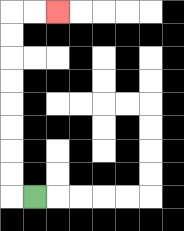{'start': '[1, 8]', 'end': '[2, 0]', 'path_directions': 'L,U,U,U,U,U,U,U,U,R,R', 'path_coordinates': '[[1, 8], [0, 8], [0, 7], [0, 6], [0, 5], [0, 4], [0, 3], [0, 2], [0, 1], [0, 0], [1, 0], [2, 0]]'}